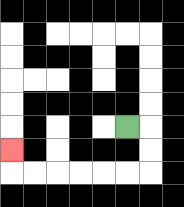{'start': '[5, 5]', 'end': '[0, 6]', 'path_directions': 'R,D,D,L,L,L,L,L,L,U', 'path_coordinates': '[[5, 5], [6, 5], [6, 6], [6, 7], [5, 7], [4, 7], [3, 7], [2, 7], [1, 7], [0, 7], [0, 6]]'}